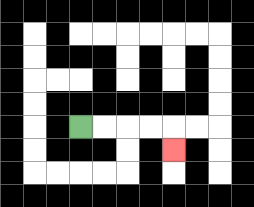{'start': '[3, 5]', 'end': '[7, 6]', 'path_directions': 'R,R,R,R,D', 'path_coordinates': '[[3, 5], [4, 5], [5, 5], [6, 5], [7, 5], [7, 6]]'}